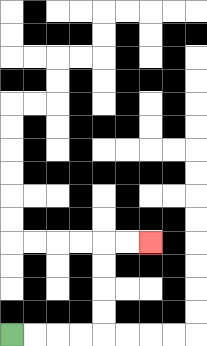{'start': '[0, 14]', 'end': '[6, 10]', 'path_directions': 'R,R,R,R,U,U,U,U,R,R', 'path_coordinates': '[[0, 14], [1, 14], [2, 14], [3, 14], [4, 14], [4, 13], [4, 12], [4, 11], [4, 10], [5, 10], [6, 10]]'}